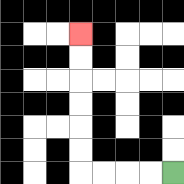{'start': '[7, 7]', 'end': '[3, 1]', 'path_directions': 'L,L,L,L,U,U,U,U,U,U', 'path_coordinates': '[[7, 7], [6, 7], [5, 7], [4, 7], [3, 7], [3, 6], [3, 5], [3, 4], [3, 3], [3, 2], [3, 1]]'}